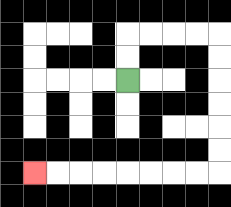{'start': '[5, 3]', 'end': '[1, 7]', 'path_directions': 'U,U,R,R,R,R,D,D,D,D,D,D,L,L,L,L,L,L,L,L', 'path_coordinates': '[[5, 3], [5, 2], [5, 1], [6, 1], [7, 1], [8, 1], [9, 1], [9, 2], [9, 3], [9, 4], [9, 5], [9, 6], [9, 7], [8, 7], [7, 7], [6, 7], [5, 7], [4, 7], [3, 7], [2, 7], [1, 7]]'}